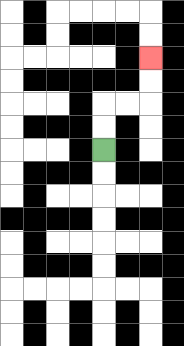{'start': '[4, 6]', 'end': '[6, 2]', 'path_directions': 'U,U,R,R,U,U', 'path_coordinates': '[[4, 6], [4, 5], [4, 4], [5, 4], [6, 4], [6, 3], [6, 2]]'}